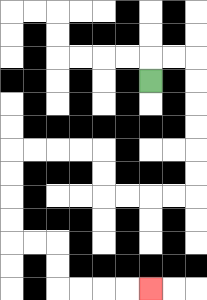{'start': '[6, 3]', 'end': '[6, 12]', 'path_directions': 'U,R,R,D,D,D,D,D,D,L,L,L,L,U,U,L,L,L,L,D,D,D,D,R,R,D,D,R,R,R,R', 'path_coordinates': '[[6, 3], [6, 2], [7, 2], [8, 2], [8, 3], [8, 4], [8, 5], [8, 6], [8, 7], [8, 8], [7, 8], [6, 8], [5, 8], [4, 8], [4, 7], [4, 6], [3, 6], [2, 6], [1, 6], [0, 6], [0, 7], [0, 8], [0, 9], [0, 10], [1, 10], [2, 10], [2, 11], [2, 12], [3, 12], [4, 12], [5, 12], [6, 12]]'}